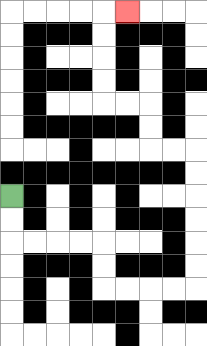{'start': '[0, 8]', 'end': '[5, 0]', 'path_directions': 'D,D,R,R,R,R,D,D,R,R,R,R,U,U,U,U,U,U,L,L,U,U,L,L,U,U,U,U,R', 'path_coordinates': '[[0, 8], [0, 9], [0, 10], [1, 10], [2, 10], [3, 10], [4, 10], [4, 11], [4, 12], [5, 12], [6, 12], [7, 12], [8, 12], [8, 11], [8, 10], [8, 9], [8, 8], [8, 7], [8, 6], [7, 6], [6, 6], [6, 5], [6, 4], [5, 4], [4, 4], [4, 3], [4, 2], [4, 1], [4, 0], [5, 0]]'}